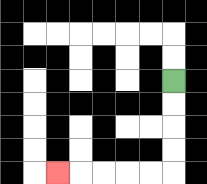{'start': '[7, 3]', 'end': '[2, 7]', 'path_directions': 'D,D,D,D,L,L,L,L,L', 'path_coordinates': '[[7, 3], [7, 4], [7, 5], [7, 6], [7, 7], [6, 7], [5, 7], [4, 7], [3, 7], [2, 7]]'}